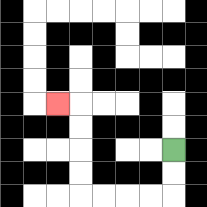{'start': '[7, 6]', 'end': '[2, 4]', 'path_directions': 'D,D,L,L,L,L,U,U,U,U,L', 'path_coordinates': '[[7, 6], [7, 7], [7, 8], [6, 8], [5, 8], [4, 8], [3, 8], [3, 7], [3, 6], [3, 5], [3, 4], [2, 4]]'}